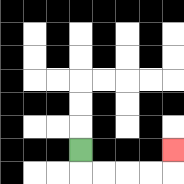{'start': '[3, 6]', 'end': '[7, 6]', 'path_directions': 'D,R,R,R,R,U', 'path_coordinates': '[[3, 6], [3, 7], [4, 7], [5, 7], [6, 7], [7, 7], [7, 6]]'}